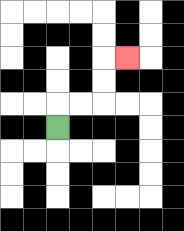{'start': '[2, 5]', 'end': '[5, 2]', 'path_directions': 'U,R,R,U,U,R', 'path_coordinates': '[[2, 5], [2, 4], [3, 4], [4, 4], [4, 3], [4, 2], [5, 2]]'}